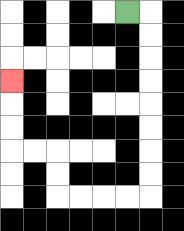{'start': '[5, 0]', 'end': '[0, 3]', 'path_directions': 'R,D,D,D,D,D,D,D,D,L,L,L,L,U,U,L,L,U,U,U', 'path_coordinates': '[[5, 0], [6, 0], [6, 1], [6, 2], [6, 3], [6, 4], [6, 5], [6, 6], [6, 7], [6, 8], [5, 8], [4, 8], [3, 8], [2, 8], [2, 7], [2, 6], [1, 6], [0, 6], [0, 5], [0, 4], [0, 3]]'}